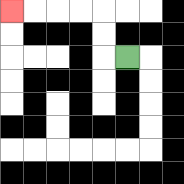{'start': '[5, 2]', 'end': '[0, 0]', 'path_directions': 'L,U,U,L,L,L,L', 'path_coordinates': '[[5, 2], [4, 2], [4, 1], [4, 0], [3, 0], [2, 0], [1, 0], [0, 0]]'}